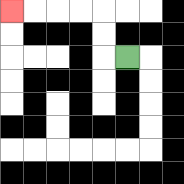{'start': '[5, 2]', 'end': '[0, 0]', 'path_directions': 'L,U,U,L,L,L,L', 'path_coordinates': '[[5, 2], [4, 2], [4, 1], [4, 0], [3, 0], [2, 0], [1, 0], [0, 0]]'}